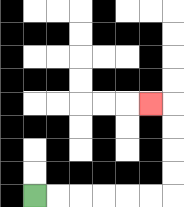{'start': '[1, 8]', 'end': '[6, 4]', 'path_directions': 'R,R,R,R,R,R,U,U,U,U,L', 'path_coordinates': '[[1, 8], [2, 8], [3, 8], [4, 8], [5, 8], [6, 8], [7, 8], [7, 7], [7, 6], [7, 5], [7, 4], [6, 4]]'}